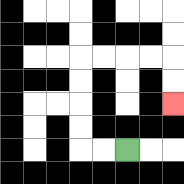{'start': '[5, 6]', 'end': '[7, 4]', 'path_directions': 'L,L,U,U,U,U,R,R,R,R,D,D', 'path_coordinates': '[[5, 6], [4, 6], [3, 6], [3, 5], [3, 4], [3, 3], [3, 2], [4, 2], [5, 2], [6, 2], [7, 2], [7, 3], [7, 4]]'}